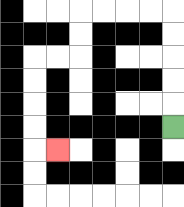{'start': '[7, 5]', 'end': '[2, 6]', 'path_directions': 'U,U,U,U,U,L,L,L,L,D,D,L,L,D,D,D,D,R', 'path_coordinates': '[[7, 5], [7, 4], [7, 3], [7, 2], [7, 1], [7, 0], [6, 0], [5, 0], [4, 0], [3, 0], [3, 1], [3, 2], [2, 2], [1, 2], [1, 3], [1, 4], [1, 5], [1, 6], [2, 6]]'}